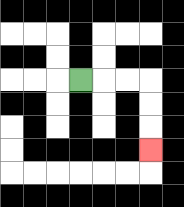{'start': '[3, 3]', 'end': '[6, 6]', 'path_directions': 'R,R,R,D,D,D', 'path_coordinates': '[[3, 3], [4, 3], [5, 3], [6, 3], [6, 4], [6, 5], [6, 6]]'}